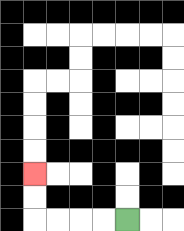{'start': '[5, 9]', 'end': '[1, 7]', 'path_directions': 'L,L,L,L,U,U', 'path_coordinates': '[[5, 9], [4, 9], [3, 9], [2, 9], [1, 9], [1, 8], [1, 7]]'}